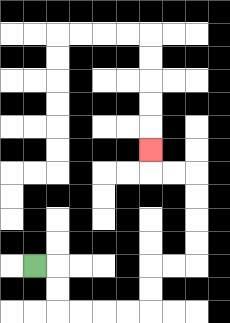{'start': '[1, 11]', 'end': '[6, 6]', 'path_directions': 'R,D,D,R,R,R,R,U,U,R,R,U,U,U,U,L,L,U', 'path_coordinates': '[[1, 11], [2, 11], [2, 12], [2, 13], [3, 13], [4, 13], [5, 13], [6, 13], [6, 12], [6, 11], [7, 11], [8, 11], [8, 10], [8, 9], [8, 8], [8, 7], [7, 7], [6, 7], [6, 6]]'}